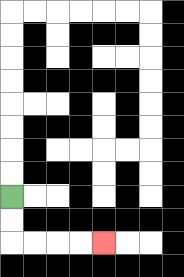{'start': '[0, 8]', 'end': '[4, 10]', 'path_directions': 'D,D,R,R,R,R', 'path_coordinates': '[[0, 8], [0, 9], [0, 10], [1, 10], [2, 10], [3, 10], [4, 10]]'}